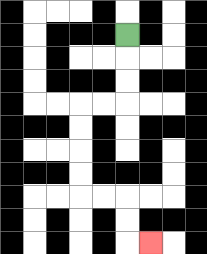{'start': '[5, 1]', 'end': '[6, 10]', 'path_directions': 'D,D,D,L,L,D,D,D,D,R,R,D,D,R', 'path_coordinates': '[[5, 1], [5, 2], [5, 3], [5, 4], [4, 4], [3, 4], [3, 5], [3, 6], [3, 7], [3, 8], [4, 8], [5, 8], [5, 9], [5, 10], [6, 10]]'}